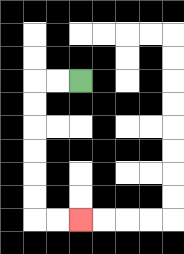{'start': '[3, 3]', 'end': '[3, 9]', 'path_directions': 'L,L,D,D,D,D,D,D,R,R', 'path_coordinates': '[[3, 3], [2, 3], [1, 3], [1, 4], [1, 5], [1, 6], [1, 7], [1, 8], [1, 9], [2, 9], [3, 9]]'}